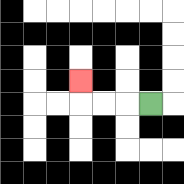{'start': '[6, 4]', 'end': '[3, 3]', 'path_directions': 'L,L,L,U', 'path_coordinates': '[[6, 4], [5, 4], [4, 4], [3, 4], [3, 3]]'}